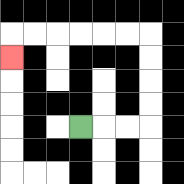{'start': '[3, 5]', 'end': '[0, 2]', 'path_directions': 'R,R,R,U,U,U,U,L,L,L,L,L,L,D', 'path_coordinates': '[[3, 5], [4, 5], [5, 5], [6, 5], [6, 4], [6, 3], [6, 2], [6, 1], [5, 1], [4, 1], [3, 1], [2, 1], [1, 1], [0, 1], [0, 2]]'}